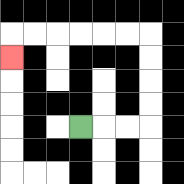{'start': '[3, 5]', 'end': '[0, 2]', 'path_directions': 'R,R,R,U,U,U,U,L,L,L,L,L,L,D', 'path_coordinates': '[[3, 5], [4, 5], [5, 5], [6, 5], [6, 4], [6, 3], [6, 2], [6, 1], [5, 1], [4, 1], [3, 1], [2, 1], [1, 1], [0, 1], [0, 2]]'}